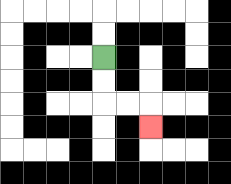{'start': '[4, 2]', 'end': '[6, 5]', 'path_directions': 'D,D,R,R,D', 'path_coordinates': '[[4, 2], [4, 3], [4, 4], [5, 4], [6, 4], [6, 5]]'}